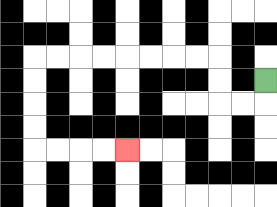{'start': '[11, 3]', 'end': '[5, 6]', 'path_directions': 'D,L,L,U,U,L,L,L,L,L,L,L,L,D,D,D,D,R,R,R,R', 'path_coordinates': '[[11, 3], [11, 4], [10, 4], [9, 4], [9, 3], [9, 2], [8, 2], [7, 2], [6, 2], [5, 2], [4, 2], [3, 2], [2, 2], [1, 2], [1, 3], [1, 4], [1, 5], [1, 6], [2, 6], [3, 6], [4, 6], [5, 6]]'}